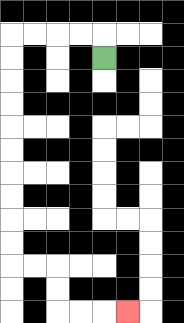{'start': '[4, 2]', 'end': '[5, 13]', 'path_directions': 'U,L,L,L,L,D,D,D,D,D,D,D,D,D,D,R,R,D,D,R,R,R', 'path_coordinates': '[[4, 2], [4, 1], [3, 1], [2, 1], [1, 1], [0, 1], [0, 2], [0, 3], [0, 4], [0, 5], [0, 6], [0, 7], [0, 8], [0, 9], [0, 10], [0, 11], [1, 11], [2, 11], [2, 12], [2, 13], [3, 13], [4, 13], [5, 13]]'}